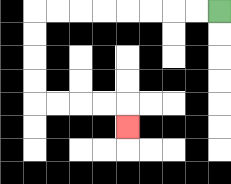{'start': '[9, 0]', 'end': '[5, 5]', 'path_directions': 'L,L,L,L,L,L,L,L,D,D,D,D,R,R,R,R,D', 'path_coordinates': '[[9, 0], [8, 0], [7, 0], [6, 0], [5, 0], [4, 0], [3, 0], [2, 0], [1, 0], [1, 1], [1, 2], [1, 3], [1, 4], [2, 4], [3, 4], [4, 4], [5, 4], [5, 5]]'}